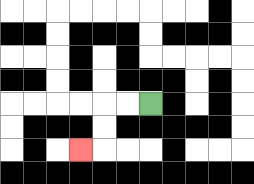{'start': '[6, 4]', 'end': '[3, 6]', 'path_directions': 'L,L,D,D,L', 'path_coordinates': '[[6, 4], [5, 4], [4, 4], [4, 5], [4, 6], [3, 6]]'}